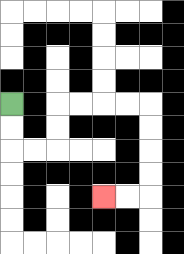{'start': '[0, 4]', 'end': '[4, 8]', 'path_directions': 'D,D,R,R,U,U,R,R,R,R,D,D,D,D,L,L', 'path_coordinates': '[[0, 4], [0, 5], [0, 6], [1, 6], [2, 6], [2, 5], [2, 4], [3, 4], [4, 4], [5, 4], [6, 4], [6, 5], [6, 6], [6, 7], [6, 8], [5, 8], [4, 8]]'}